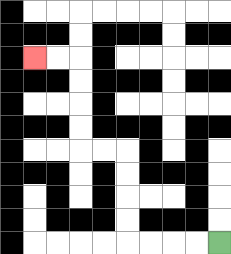{'start': '[9, 10]', 'end': '[1, 2]', 'path_directions': 'L,L,L,L,U,U,U,U,L,L,U,U,U,U,L,L', 'path_coordinates': '[[9, 10], [8, 10], [7, 10], [6, 10], [5, 10], [5, 9], [5, 8], [5, 7], [5, 6], [4, 6], [3, 6], [3, 5], [3, 4], [3, 3], [3, 2], [2, 2], [1, 2]]'}